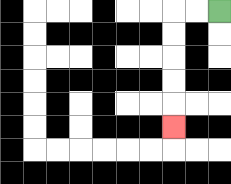{'start': '[9, 0]', 'end': '[7, 5]', 'path_directions': 'L,L,D,D,D,D,D', 'path_coordinates': '[[9, 0], [8, 0], [7, 0], [7, 1], [7, 2], [7, 3], [7, 4], [7, 5]]'}